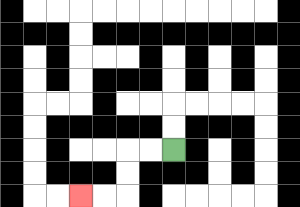{'start': '[7, 6]', 'end': '[3, 8]', 'path_directions': 'L,L,D,D,L,L', 'path_coordinates': '[[7, 6], [6, 6], [5, 6], [5, 7], [5, 8], [4, 8], [3, 8]]'}